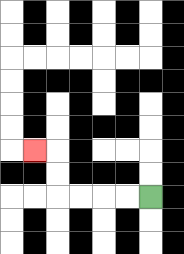{'start': '[6, 8]', 'end': '[1, 6]', 'path_directions': 'L,L,L,L,U,U,L', 'path_coordinates': '[[6, 8], [5, 8], [4, 8], [3, 8], [2, 8], [2, 7], [2, 6], [1, 6]]'}